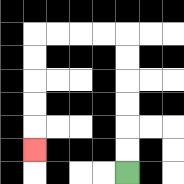{'start': '[5, 7]', 'end': '[1, 6]', 'path_directions': 'U,U,U,U,U,U,L,L,L,L,D,D,D,D,D', 'path_coordinates': '[[5, 7], [5, 6], [5, 5], [5, 4], [5, 3], [5, 2], [5, 1], [4, 1], [3, 1], [2, 1], [1, 1], [1, 2], [1, 3], [1, 4], [1, 5], [1, 6]]'}